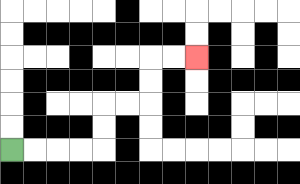{'start': '[0, 6]', 'end': '[8, 2]', 'path_directions': 'R,R,R,R,U,U,R,R,U,U,R,R', 'path_coordinates': '[[0, 6], [1, 6], [2, 6], [3, 6], [4, 6], [4, 5], [4, 4], [5, 4], [6, 4], [6, 3], [6, 2], [7, 2], [8, 2]]'}